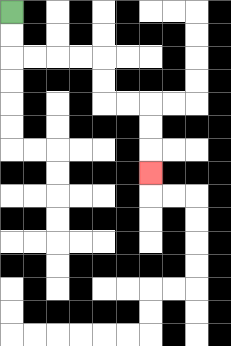{'start': '[0, 0]', 'end': '[6, 7]', 'path_directions': 'D,D,R,R,R,R,D,D,R,R,D,D,D', 'path_coordinates': '[[0, 0], [0, 1], [0, 2], [1, 2], [2, 2], [3, 2], [4, 2], [4, 3], [4, 4], [5, 4], [6, 4], [6, 5], [6, 6], [6, 7]]'}